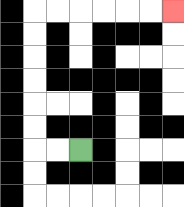{'start': '[3, 6]', 'end': '[7, 0]', 'path_directions': 'L,L,U,U,U,U,U,U,R,R,R,R,R,R', 'path_coordinates': '[[3, 6], [2, 6], [1, 6], [1, 5], [1, 4], [1, 3], [1, 2], [1, 1], [1, 0], [2, 0], [3, 0], [4, 0], [5, 0], [6, 0], [7, 0]]'}